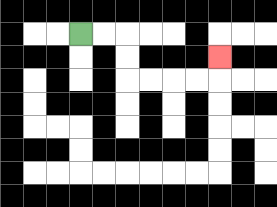{'start': '[3, 1]', 'end': '[9, 2]', 'path_directions': 'R,R,D,D,R,R,R,R,U', 'path_coordinates': '[[3, 1], [4, 1], [5, 1], [5, 2], [5, 3], [6, 3], [7, 3], [8, 3], [9, 3], [9, 2]]'}